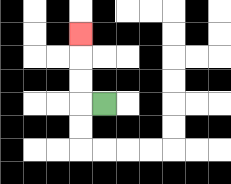{'start': '[4, 4]', 'end': '[3, 1]', 'path_directions': 'L,U,U,U', 'path_coordinates': '[[4, 4], [3, 4], [3, 3], [3, 2], [3, 1]]'}